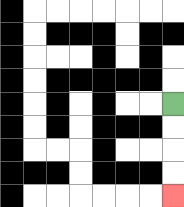{'start': '[7, 4]', 'end': '[7, 8]', 'path_directions': 'D,D,D,D', 'path_coordinates': '[[7, 4], [7, 5], [7, 6], [7, 7], [7, 8]]'}